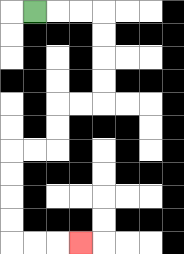{'start': '[1, 0]', 'end': '[3, 10]', 'path_directions': 'R,R,R,D,D,D,D,L,L,D,D,L,L,D,D,D,D,R,R,R', 'path_coordinates': '[[1, 0], [2, 0], [3, 0], [4, 0], [4, 1], [4, 2], [4, 3], [4, 4], [3, 4], [2, 4], [2, 5], [2, 6], [1, 6], [0, 6], [0, 7], [0, 8], [0, 9], [0, 10], [1, 10], [2, 10], [3, 10]]'}